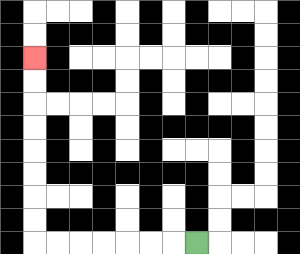{'start': '[8, 10]', 'end': '[1, 2]', 'path_directions': 'L,L,L,L,L,L,L,U,U,U,U,U,U,U,U', 'path_coordinates': '[[8, 10], [7, 10], [6, 10], [5, 10], [4, 10], [3, 10], [2, 10], [1, 10], [1, 9], [1, 8], [1, 7], [1, 6], [1, 5], [1, 4], [1, 3], [1, 2]]'}